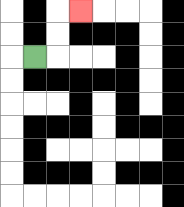{'start': '[1, 2]', 'end': '[3, 0]', 'path_directions': 'R,U,U,R', 'path_coordinates': '[[1, 2], [2, 2], [2, 1], [2, 0], [3, 0]]'}